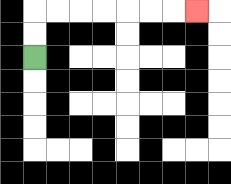{'start': '[1, 2]', 'end': '[8, 0]', 'path_directions': 'U,U,R,R,R,R,R,R,R', 'path_coordinates': '[[1, 2], [1, 1], [1, 0], [2, 0], [3, 0], [4, 0], [5, 0], [6, 0], [7, 0], [8, 0]]'}